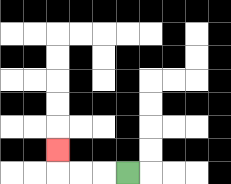{'start': '[5, 7]', 'end': '[2, 6]', 'path_directions': 'L,L,L,U', 'path_coordinates': '[[5, 7], [4, 7], [3, 7], [2, 7], [2, 6]]'}